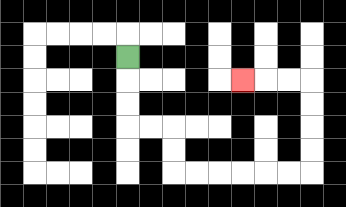{'start': '[5, 2]', 'end': '[10, 3]', 'path_directions': 'D,D,D,R,R,D,D,R,R,R,R,R,R,U,U,U,U,L,L,L', 'path_coordinates': '[[5, 2], [5, 3], [5, 4], [5, 5], [6, 5], [7, 5], [7, 6], [7, 7], [8, 7], [9, 7], [10, 7], [11, 7], [12, 7], [13, 7], [13, 6], [13, 5], [13, 4], [13, 3], [12, 3], [11, 3], [10, 3]]'}